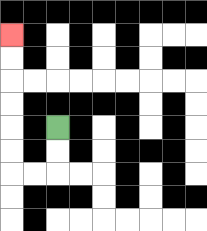{'start': '[2, 5]', 'end': '[0, 1]', 'path_directions': 'D,D,L,L,U,U,U,U,U,U', 'path_coordinates': '[[2, 5], [2, 6], [2, 7], [1, 7], [0, 7], [0, 6], [0, 5], [0, 4], [0, 3], [0, 2], [0, 1]]'}